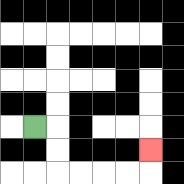{'start': '[1, 5]', 'end': '[6, 6]', 'path_directions': 'R,D,D,R,R,R,R,U', 'path_coordinates': '[[1, 5], [2, 5], [2, 6], [2, 7], [3, 7], [4, 7], [5, 7], [6, 7], [6, 6]]'}